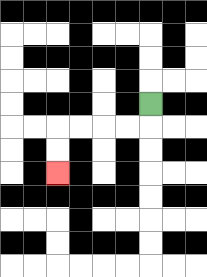{'start': '[6, 4]', 'end': '[2, 7]', 'path_directions': 'D,L,L,L,L,D,D', 'path_coordinates': '[[6, 4], [6, 5], [5, 5], [4, 5], [3, 5], [2, 5], [2, 6], [2, 7]]'}